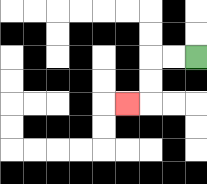{'start': '[8, 2]', 'end': '[5, 4]', 'path_directions': 'L,L,D,D,L', 'path_coordinates': '[[8, 2], [7, 2], [6, 2], [6, 3], [6, 4], [5, 4]]'}